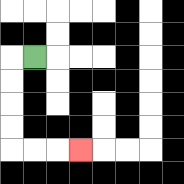{'start': '[1, 2]', 'end': '[3, 6]', 'path_directions': 'L,D,D,D,D,R,R,R', 'path_coordinates': '[[1, 2], [0, 2], [0, 3], [0, 4], [0, 5], [0, 6], [1, 6], [2, 6], [3, 6]]'}